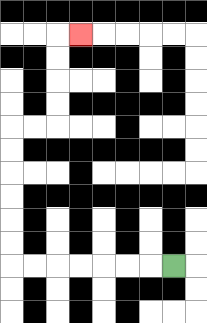{'start': '[7, 11]', 'end': '[3, 1]', 'path_directions': 'L,L,L,L,L,L,L,U,U,U,U,U,U,R,R,U,U,U,U,R', 'path_coordinates': '[[7, 11], [6, 11], [5, 11], [4, 11], [3, 11], [2, 11], [1, 11], [0, 11], [0, 10], [0, 9], [0, 8], [0, 7], [0, 6], [0, 5], [1, 5], [2, 5], [2, 4], [2, 3], [2, 2], [2, 1], [3, 1]]'}